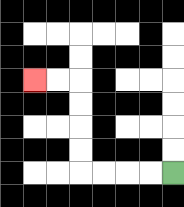{'start': '[7, 7]', 'end': '[1, 3]', 'path_directions': 'L,L,L,L,U,U,U,U,L,L', 'path_coordinates': '[[7, 7], [6, 7], [5, 7], [4, 7], [3, 7], [3, 6], [3, 5], [3, 4], [3, 3], [2, 3], [1, 3]]'}